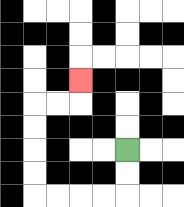{'start': '[5, 6]', 'end': '[3, 3]', 'path_directions': 'D,D,L,L,L,L,U,U,U,U,R,R,U', 'path_coordinates': '[[5, 6], [5, 7], [5, 8], [4, 8], [3, 8], [2, 8], [1, 8], [1, 7], [1, 6], [1, 5], [1, 4], [2, 4], [3, 4], [3, 3]]'}